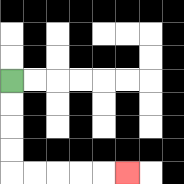{'start': '[0, 3]', 'end': '[5, 7]', 'path_directions': 'D,D,D,D,R,R,R,R,R', 'path_coordinates': '[[0, 3], [0, 4], [0, 5], [0, 6], [0, 7], [1, 7], [2, 7], [3, 7], [4, 7], [5, 7]]'}